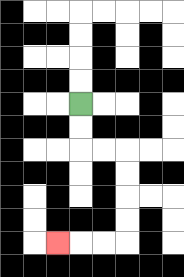{'start': '[3, 4]', 'end': '[2, 10]', 'path_directions': 'D,D,R,R,D,D,D,D,L,L,L', 'path_coordinates': '[[3, 4], [3, 5], [3, 6], [4, 6], [5, 6], [5, 7], [5, 8], [5, 9], [5, 10], [4, 10], [3, 10], [2, 10]]'}